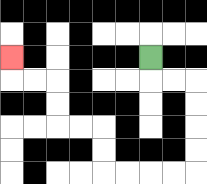{'start': '[6, 2]', 'end': '[0, 2]', 'path_directions': 'D,R,R,D,D,D,D,L,L,L,L,U,U,L,L,U,U,L,L,U', 'path_coordinates': '[[6, 2], [6, 3], [7, 3], [8, 3], [8, 4], [8, 5], [8, 6], [8, 7], [7, 7], [6, 7], [5, 7], [4, 7], [4, 6], [4, 5], [3, 5], [2, 5], [2, 4], [2, 3], [1, 3], [0, 3], [0, 2]]'}